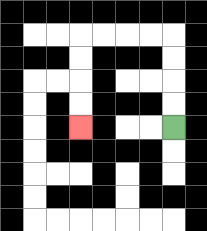{'start': '[7, 5]', 'end': '[3, 5]', 'path_directions': 'U,U,U,U,L,L,L,L,D,D,D,D', 'path_coordinates': '[[7, 5], [7, 4], [7, 3], [7, 2], [7, 1], [6, 1], [5, 1], [4, 1], [3, 1], [3, 2], [3, 3], [3, 4], [3, 5]]'}